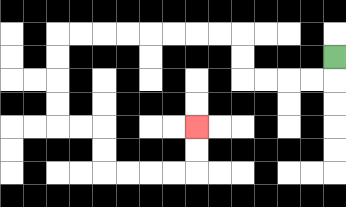{'start': '[14, 2]', 'end': '[8, 5]', 'path_directions': 'D,L,L,L,L,U,U,L,L,L,L,L,L,L,L,D,D,D,D,R,R,D,D,R,R,R,R,U,U', 'path_coordinates': '[[14, 2], [14, 3], [13, 3], [12, 3], [11, 3], [10, 3], [10, 2], [10, 1], [9, 1], [8, 1], [7, 1], [6, 1], [5, 1], [4, 1], [3, 1], [2, 1], [2, 2], [2, 3], [2, 4], [2, 5], [3, 5], [4, 5], [4, 6], [4, 7], [5, 7], [6, 7], [7, 7], [8, 7], [8, 6], [8, 5]]'}